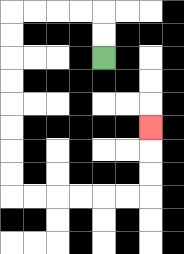{'start': '[4, 2]', 'end': '[6, 5]', 'path_directions': 'U,U,L,L,L,L,D,D,D,D,D,D,D,D,R,R,R,R,R,R,U,U,U', 'path_coordinates': '[[4, 2], [4, 1], [4, 0], [3, 0], [2, 0], [1, 0], [0, 0], [0, 1], [0, 2], [0, 3], [0, 4], [0, 5], [0, 6], [0, 7], [0, 8], [1, 8], [2, 8], [3, 8], [4, 8], [5, 8], [6, 8], [6, 7], [6, 6], [6, 5]]'}